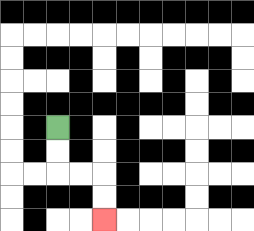{'start': '[2, 5]', 'end': '[4, 9]', 'path_directions': 'D,D,R,R,D,D', 'path_coordinates': '[[2, 5], [2, 6], [2, 7], [3, 7], [4, 7], [4, 8], [4, 9]]'}